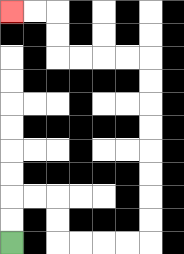{'start': '[0, 10]', 'end': '[0, 0]', 'path_directions': 'U,U,R,R,D,D,R,R,R,R,U,U,U,U,U,U,U,U,L,L,L,L,U,U,L,L', 'path_coordinates': '[[0, 10], [0, 9], [0, 8], [1, 8], [2, 8], [2, 9], [2, 10], [3, 10], [4, 10], [5, 10], [6, 10], [6, 9], [6, 8], [6, 7], [6, 6], [6, 5], [6, 4], [6, 3], [6, 2], [5, 2], [4, 2], [3, 2], [2, 2], [2, 1], [2, 0], [1, 0], [0, 0]]'}